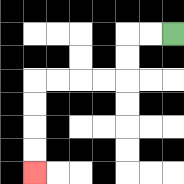{'start': '[7, 1]', 'end': '[1, 7]', 'path_directions': 'L,L,D,D,L,L,L,L,D,D,D,D', 'path_coordinates': '[[7, 1], [6, 1], [5, 1], [5, 2], [5, 3], [4, 3], [3, 3], [2, 3], [1, 3], [1, 4], [1, 5], [1, 6], [1, 7]]'}